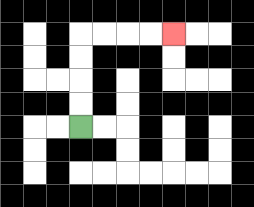{'start': '[3, 5]', 'end': '[7, 1]', 'path_directions': 'U,U,U,U,R,R,R,R', 'path_coordinates': '[[3, 5], [3, 4], [3, 3], [3, 2], [3, 1], [4, 1], [5, 1], [6, 1], [7, 1]]'}